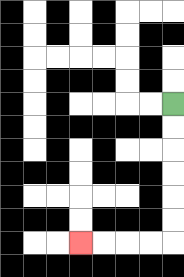{'start': '[7, 4]', 'end': '[3, 10]', 'path_directions': 'D,D,D,D,D,D,L,L,L,L', 'path_coordinates': '[[7, 4], [7, 5], [7, 6], [7, 7], [7, 8], [7, 9], [7, 10], [6, 10], [5, 10], [4, 10], [3, 10]]'}